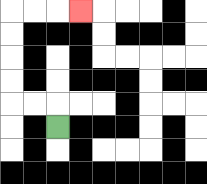{'start': '[2, 5]', 'end': '[3, 0]', 'path_directions': 'U,L,L,U,U,U,U,R,R,R', 'path_coordinates': '[[2, 5], [2, 4], [1, 4], [0, 4], [0, 3], [0, 2], [0, 1], [0, 0], [1, 0], [2, 0], [3, 0]]'}